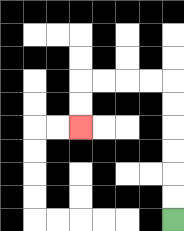{'start': '[7, 9]', 'end': '[3, 5]', 'path_directions': 'U,U,U,U,U,U,L,L,L,L,D,D', 'path_coordinates': '[[7, 9], [7, 8], [7, 7], [7, 6], [7, 5], [7, 4], [7, 3], [6, 3], [5, 3], [4, 3], [3, 3], [3, 4], [3, 5]]'}